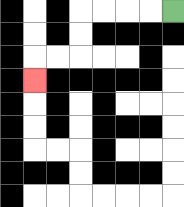{'start': '[7, 0]', 'end': '[1, 3]', 'path_directions': 'L,L,L,L,D,D,L,L,D', 'path_coordinates': '[[7, 0], [6, 0], [5, 0], [4, 0], [3, 0], [3, 1], [3, 2], [2, 2], [1, 2], [1, 3]]'}